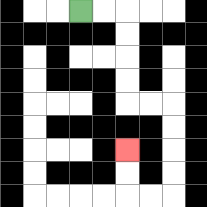{'start': '[3, 0]', 'end': '[5, 6]', 'path_directions': 'R,R,D,D,D,D,R,R,D,D,D,D,L,L,U,U', 'path_coordinates': '[[3, 0], [4, 0], [5, 0], [5, 1], [5, 2], [5, 3], [5, 4], [6, 4], [7, 4], [7, 5], [7, 6], [7, 7], [7, 8], [6, 8], [5, 8], [5, 7], [5, 6]]'}